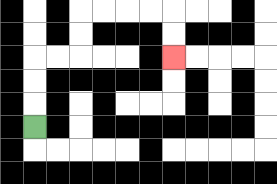{'start': '[1, 5]', 'end': '[7, 2]', 'path_directions': 'U,U,U,R,R,U,U,R,R,R,R,D,D', 'path_coordinates': '[[1, 5], [1, 4], [1, 3], [1, 2], [2, 2], [3, 2], [3, 1], [3, 0], [4, 0], [5, 0], [6, 0], [7, 0], [7, 1], [7, 2]]'}